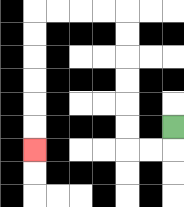{'start': '[7, 5]', 'end': '[1, 6]', 'path_directions': 'D,L,L,U,U,U,U,U,U,L,L,L,L,D,D,D,D,D,D', 'path_coordinates': '[[7, 5], [7, 6], [6, 6], [5, 6], [5, 5], [5, 4], [5, 3], [5, 2], [5, 1], [5, 0], [4, 0], [3, 0], [2, 0], [1, 0], [1, 1], [1, 2], [1, 3], [1, 4], [1, 5], [1, 6]]'}